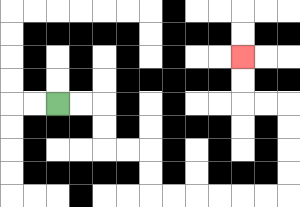{'start': '[2, 4]', 'end': '[10, 2]', 'path_directions': 'R,R,D,D,R,R,D,D,R,R,R,R,R,R,U,U,U,U,L,L,U,U', 'path_coordinates': '[[2, 4], [3, 4], [4, 4], [4, 5], [4, 6], [5, 6], [6, 6], [6, 7], [6, 8], [7, 8], [8, 8], [9, 8], [10, 8], [11, 8], [12, 8], [12, 7], [12, 6], [12, 5], [12, 4], [11, 4], [10, 4], [10, 3], [10, 2]]'}